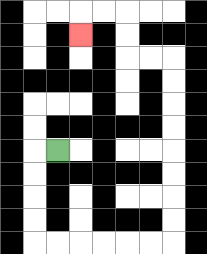{'start': '[2, 6]', 'end': '[3, 1]', 'path_directions': 'L,D,D,D,D,R,R,R,R,R,R,U,U,U,U,U,U,U,U,L,L,U,U,L,L,D', 'path_coordinates': '[[2, 6], [1, 6], [1, 7], [1, 8], [1, 9], [1, 10], [2, 10], [3, 10], [4, 10], [5, 10], [6, 10], [7, 10], [7, 9], [7, 8], [7, 7], [7, 6], [7, 5], [7, 4], [7, 3], [7, 2], [6, 2], [5, 2], [5, 1], [5, 0], [4, 0], [3, 0], [3, 1]]'}